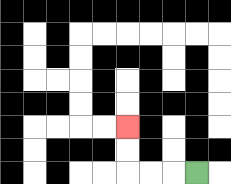{'start': '[8, 7]', 'end': '[5, 5]', 'path_directions': 'L,L,L,U,U', 'path_coordinates': '[[8, 7], [7, 7], [6, 7], [5, 7], [5, 6], [5, 5]]'}